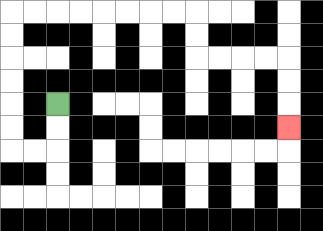{'start': '[2, 4]', 'end': '[12, 5]', 'path_directions': 'D,D,L,L,U,U,U,U,U,U,R,R,R,R,R,R,R,R,D,D,R,R,R,R,D,D,D', 'path_coordinates': '[[2, 4], [2, 5], [2, 6], [1, 6], [0, 6], [0, 5], [0, 4], [0, 3], [0, 2], [0, 1], [0, 0], [1, 0], [2, 0], [3, 0], [4, 0], [5, 0], [6, 0], [7, 0], [8, 0], [8, 1], [8, 2], [9, 2], [10, 2], [11, 2], [12, 2], [12, 3], [12, 4], [12, 5]]'}